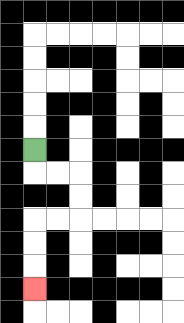{'start': '[1, 6]', 'end': '[1, 12]', 'path_directions': 'D,R,R,D,D,L,L,D,D,D', 'path_coordinates': '[[1, 6], [1, 7], [2, 7], [3, 7], [3, 8], [3, 9], [2, 9], [1, 9], [1, 10], [1, 11], [1, 12]]'}